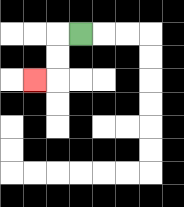{'start': '[3, 1]', 'end': '[1, 3]', 'path_directions': 'L,D,D,L', 'path_coordinates': '[[3, 1], [2, 1], [2, 2], [2, 3], [1, 3]]'}